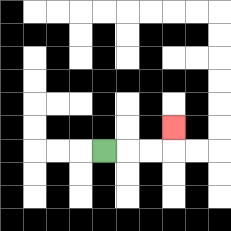{'start': '[4, 6]', 'end': '[7, 5]', 'path_directions': 'R,R,R,U', 'path_coordinates': '[[4, 6], [5, 6], [6, 6], [7, 6], [7, 5]]'}